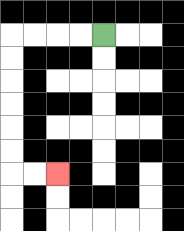{'start': '[4, 1]', 'end': '[2, 7]', 'path_directions': 'L,L,L,L,D,D,D,D,D,D,R,R', 'path_coordinates': '[[4, 1], [3, 1], [2, 1], [1, 1], [0, 1], [0, 2], [0, 3], [0, 4], [0, 5], [0, 6], [0, 7], [1, 7], [2, 7]]'}